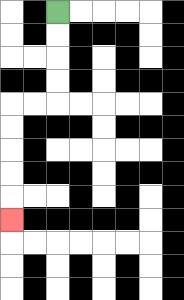{'start': '[2, 0]', 'end': '[0, 9]', 'path_directions': 'D,D,D,D,L,L,D,D,D,D,D', 'path_coordinates': '[[2, 0], [2, 1], [2, 2], [2, 3], [2, 4], [1, 4], [0, 4], [0, 5], [0, 6], [0, 7], [0, 8], [0, 9]]'}